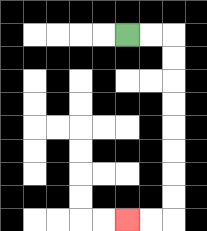{'start': '[5, 1]', 'end': '[5, 9]', 'path_directions': 'R,R,D,D,D,D,D,D,D,D,L,L', 'path_coordinates': '[[5, 1], [6, 1], [7, 1], [7, 2], [7, 3], [7, 4], [7, 5], [7, 6], [7, 7], [7, 8], [7, 9], [6, 9], [5, 9]]'}